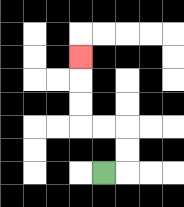{'start': '[4, 7]', 'end': '[3, 2]', 'path_directions': 'R,U,U,L,L,U,U,U', 'path_coordinates': '[[4, 7], [5, 7], [5, 6], [5, 5], [4, 5], [3, 5], [3, 4], [3, 3], [3, 2]]'}